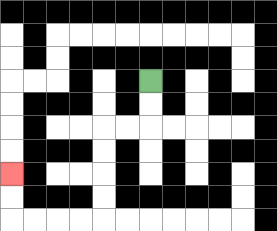{'start': '[6, 3]', 'end': '[0, 7]', 'path_directions': 'D,D,L,L,D,D,D,D,L,L,L,L,U,U', 'path_coordinates': '[[6, 3], [6, 4], [6, 5], [5, 5], [4, 5], [4, 6], [4, 7], [4, 8], [4, 9], [3, 9], [2, 9], [1, 9], [0, 9], [0, 8], [0, 7]]'}